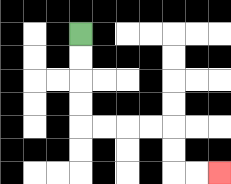{'start': '[3, 1]', 'end': '[9, 7]', 'path_directions': 'D,D,D,D,R,R,R,R,D,D,R,R', 'path_coordinates': '[[3, 1], [3, 2], [3, 3], [3, 4], [3, 5], [4, 5], [5, 5], [6, 5], [7, 5], [7, 6], [7, 7], [8, 7], [9, 7]]'}